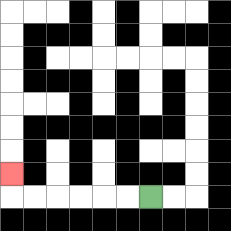{'start': '[6, 8]', 'end': '[0, 7]', 'path_directions': 'L,L,L,L,L,L,U', 'path_coordinates': '[[6, 8], [5, 8], [4, 8], [3, 8], [2, 8], [1, 8], [0, 8], [0, 7]]'}